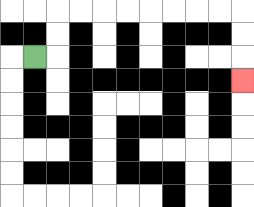{'start': '[1, 2]', 'end': '[10, 3]', 'path_directions': 'R,U,U,R,R,R,R,R,R,R,R,D,D,D', 'path_coordinates': '[[1, 2], [2, 2], [2, 1], [2, 0], [3, 0], [4, 0], [5, 0], [6, 0], [7, 0], [8, 0], [9, 0], [10, 0], [10, 1], [10, 2], [10, 3]]'}